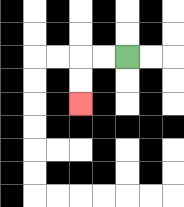{'start': '[5, 2]', 'end': '[3, 4]', 'path_directions': 'L,L,D,D', 'path_coordinates': '[[5, 2], [4, 2], [3, 2], [3, 3], [3, 4]]'}